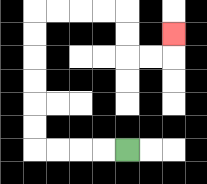{'start': '[5, 6]', 'end': '[7, 1]', 'path_directions': 'L,L,L,L,U,U,U,U,U,U,R,R,R,R,D,D,R,R,U', 'path_coordinates': '[[5, 6], [4, 6], [3, 6], [2, 6], [1, 6], [1, 5], [1, 4], [1, 3], [1, 2], [1, 1], [1, 0], [2, 0], [3, 0], [4, 0], [5, 0], [5, 1], [5, 2], [6, 2], [7, 2], [7, 1]]'}